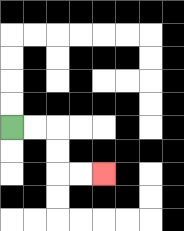{'start': '[0, 5]', 'end': '[4, 7]', 'path_directions': 'R,R,D,D,R,R', 'path_coordinates': '[[0, 5], [1, 5], [2, 5], [2, 6], [2, 7], [3, 7], [4, 7]]'}